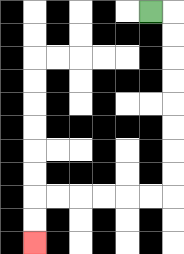{'start': '[6, 0]', 'end': '[1, 10]', 'path_directions': 'R,D,D,D,D,D,D,D,D,L,L,L,L,L,L,D,D', 'path_coordinates': '[[6, 0], [7, 0], [7, 1], [7, 2], [7, 3], [7, 4], [7, 5], [7, 6], [7, 7], [7, 8], [6, 8], [5, 8], [4, 8], [3, 8], [2, 8], [1, 8], [1, 9], [1, 10]]'}